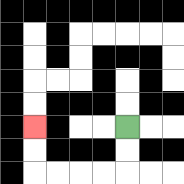{'start': '[5, 5]', 'end': '[1, 5]', 'path_directions': 'D,D,L,L,L,L,U,U', 'path_coordinates': '[[5, 5], [5, 6], [5, 7], [4, 7], [3, 7], [2, 7], [1, 7], [1, 6], [1, 5]]'}